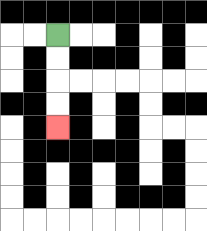{'start': '[2, 1]', 'end': '[2, 5]', 'path_directions': 'D,D,D,D', 'path_coordinates': '[[2, 1], [2, 2], [2, 3], [2, 4], [2, 5]]'}